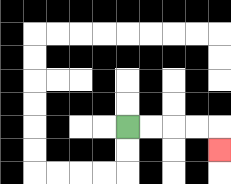{'start': '[5, 5]', 'end': '[9, 6]', 'path_directions': 'R,R,R,R,D', 'path_coordinates': '[[5, 5], [6, 5], [7, 5], [8, 5], [9, 5], [9, 6]]'}